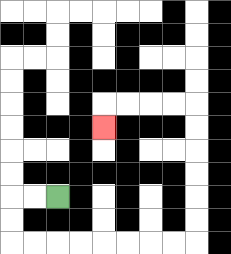{'start': '[2, 8]', 'end': '[4, 5]', 'path_directions': 'L,L,D,D,R,R,R,R,R,R,R,R,U,U,U,U,U,U,L,L,L,L,D', 'path_coordinates': '[[2, 8], [1, 8], [0, 8], [0, 9], [0, 10], [1, 10], [2, 10], [3, 10], [4, 10], [5, 10], [6, 10], [7, 10], [8, 10], [8, 9], [8, 8], [8, 7], [8, 6], [8, 5], [8, 4], [7, 4], [6, 4], [5, 4], [4, 4], [4, 5]]'}